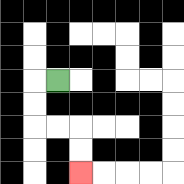{'start': '[2, 3]', 'end': '[3, 7]', 'path_directions': 'L,D,D,R,R,D,D', 'path_coordinates': '[[2, 3], [1, 3], [1, 4], [1, 5], [2, 5], [3, 5], [3, 6], [3, 7]]'}